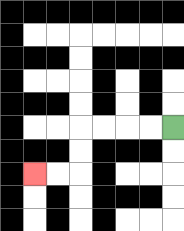{'start': '[7, 5]', 'end': '[1, 7]', 'path_directions': 'L,L,L,L,D,D,L,L', 'path_coordinates': '[[7, 5], [6, 5], [5, 5], [4, 5], [3, 5], [3, 6], [3, 7], [2, 7], [1, 7]]'}